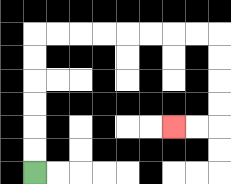{'start': '[1, 7]', 'end': '[7, 5]', 'path_directions': 'U,U,U,U,U,U,R,R,R,R,R,R,R,R,D,D,D,D,L,L', 'path_coordinates': '[[1, 7], [1, 6], [1, 5], [1, 4], [1, 3], [1, 2], [1, 1], [2, 1], [3, 1], [4, 1], [5, 1], [6, 1], [7, 1], [8, 1], [9, 1], [9, 2], [9, 3], [9, 4], [9, 5], [8, 5], [7, 5]]'}